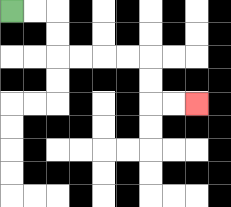{'start': '[0, 0]', 'end': '[8, 4]', 'path_directions': 'R,R,D,D,R,R,R,R,D,D,R,R', 'path_coordinates': '[[0, 0], [1, 0], [2, 0], [2, 1], [2, 2], [3, 2], [4, 2], [5, 2], [6, 2], [6, 3], [6, 4], [7, 4], [8, 4]]'}